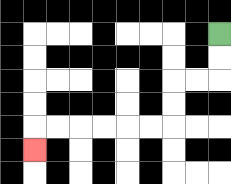{'start': '[9, 1]', 'end': '[1, 6]', 'path_directions': 'D,D,L,L,D,D,L,L,L,L,L,L,D', 'path_coordinates': '[[9, 1], [9, 2], [9, 3], [8, 3], [7, 3], [7, 4], [7, 5], [6, 5], [5, 5], [4, 5], [3, 5], [2, 5], [1, 5], [1, 6]]'}